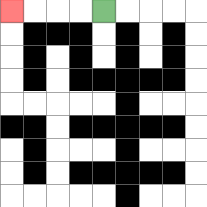{'start': '[4, 0]', 'end': '[0, 0]', 'path_directions': 'L,L,L,L', 'path_coordinates': '[[4, 0], [3, 0], [2, 0], [1, 0], [0, 0]]'}